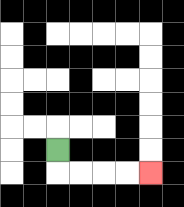{'start': '[2, 6]', 'end': '[6, 7]', 'path_directions': 'D,R,R,R,R', 'path_coordinates': '[[2, 6], [2, 7], [3, 7], [4, 7], [5, 7], [6, 7]]'}